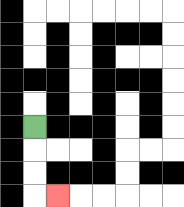{'start': '[1, 5]', 'end': '[2, 8]', 'path_directions': 'D,D,D,R', 'path_coordinates': '[[1, 5], [1, 6], [1, 7], [1, 8], [2, 8]]'}